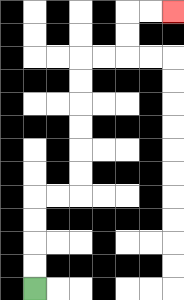{'start': '[1, 12]', 'end': '[7, 0]', 'path_directions': 'U,U,U,U,R,R,U,U,U,U,U,U,R,R,U,U,R,R', 'path_coordinates': '[[1, 12], [1, 11], [1, 10], [1, 9], [1, 8], [2, 8], [3, 8], [3, 7], [3, 6], [3, 5], [3, 4], [3, 3], [3, 2], [4, 2], [5, 2], [5, 1], [5, 0], [6, 0], [7, 0]]'}